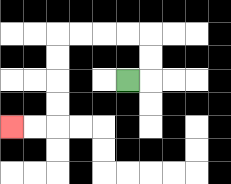{'start': '[5, 3]', 'end': '[0, 5]', 'path_directions': 'R,U,U,L,L,L,L,D,D,D,D,L,L', 'path_coordinates': '[[5, 3], [6, 3], [6, 2], [6, 1], [5, 1], [4, 1], [3, 1], [2, 1], [2, 2], [2, 3], [2, 4], [2, 5], [1, 5], [0, 5]]'}